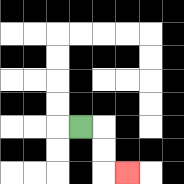{'start': '[3, 5]', 'end': '[5, 7]', 'path_directions': 'R,D,D,R', 'path_coordinates': '[[3, 5], [4, 5], [4, 6], [4, 7], [5, 7]]'}